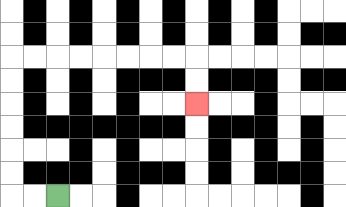{'start': '[2, 8]', 'end': '[8, 4]', 'path_directions': 'L,L,U,U,U,U,U,U,R,R,R,R,R,R,R,R,D,D', 'path_coordinates': '[[2, 8], [1, 8], [0, 8], [0, 7], [0, 6], [0, 5], [0, 4], [0, 3], [0, 2], [1, 2], [2, 2], [3, 2], [4, 2], [5, 2], [6, 2], [7, 2], [8, 2], [8, 3], [8, 4]]'}